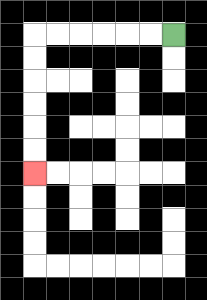{'start': '[7, 1]', 'end': '[1, 7]', 'path_directions': 'L,L,L,L,L,L,D,D,D,D,D,D', 'path_coordinates': '[[7, 1], [6, 1], [5, 1], [4, 1], [3, 1], [2, 1], [1, 1], [1, 2], [1, 3], [1, 4], [1, 5], [1, 6], [1, 7]]'}